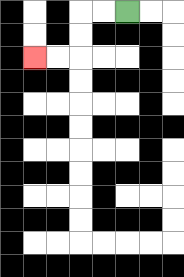{'start': '[5, 0]', 'end': '[1, 2]', 'path_directions': 'L,L,D,D,L,L', 'path_coordinates': '[[5, 0], [4, 0], [3, 0], [3, 1], [3, 2], [2, 2], [1, 2]]'}